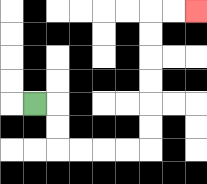{'start': '[1, 4]', 'end': '[8, 0]', 'path_directions': 'R,D,D,R,R,R,R,U,U,U,U,U,U,R,R', 'path_coordinates': '[[1, 4], [2, 4], [2, 5], [2, 6], [3, 6], [4, 6], [5, 6], [6, 6], [6, 5], [6, 4], [6, 3], [6, 2], [6, 1], [6, 0], [7, 0], [8, 0]]'}